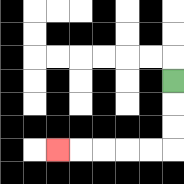{'start': '[7, 3]', 'end': '[2, 6]', 'path_directions': 'D,D,D,L,L,L,L,L', 'path_coordinates': '[[7, 3], [7, 4], [7, 5], [7, 6], [6, 6], [5, 6], [4, 6], [3, 6], [2, 6]]'}